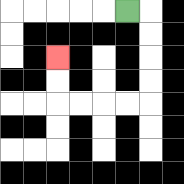{'start': '[5, 0]', 'end': '[2, 2]', 'path_directions': 'R,D,D,D,D,L,L,L,L,U,U', 'path_coordinates': '[[5, 0], [6, 0], [6, 1], [6, 2], [6, 3], [6, 4], [5, 4], [4, 4], [3, 4], [2, 4], [2, 3], [2, 2]]'}